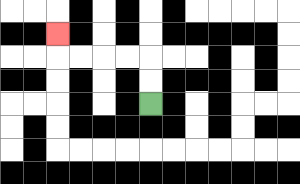{'start': '[6, 4]', 'end': '[2, 1]', 'path_directions': 'U,U,L,L,L,L,U', 'path_coordinates': '[[6, 4], [6, 3], [6, 2], [5, 2], [4, 2], [3, 2], [2, 2], [2, 1]]'}